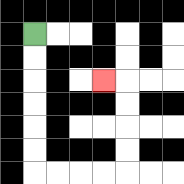{'start': '[1, 1]', 'end': '[4, 3]', 'path_directions': 'D,D,D,D,D,D,R,R,R,R,U,U,U,U,L', 'path_coordinates': '[[1, 1], [1, 2], [1, 3], [1, 4], [1, 5], [1, 6], [1, 7], [2, 7], [3, 7], [4, 7], [5, 7], [5, 6], [5, 5], [5, 4], [5, 3], [4, 3]]'}